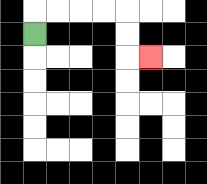{'start': '[1, 1]', 'end': '[6, 2]', 'path_directions': 'U,R,R,R,R,D,D,R', 'path_coordinates': '[[1, 1], [1, 0], [2, 0], [3, 0], [4, 0], [5, 0], [5, 1], [5, 2], [6, 2]]'}